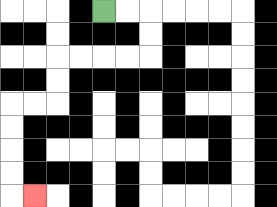{'start': '[4, 0]', 'end': '[1, 8]', 'path_directions': 'R,R,D,D,L,L,L,L,D,D,L,L,D,D,D,D,R', 'path_coordinates': '[[4, 0], [5, 0], [6, 0], [6, 1], [6, 2], [5, 2], [4, 2], [3, 2], [2, 2], [2, 3], [2, 4], [1, 4], [0, 4], [0, 5], [0, 6], [0, 7], [0, 8], [1, 8]]'}